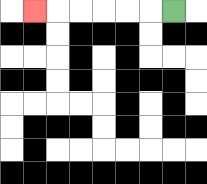{'start': '[7, 0]', 'end': '[1, 0]', 'path_directions': 'L,L,L,L,L,L', 'path_coordinates': '[[7, 0], [6, 0], [5, 0], [4, 0], [3, 0], [2, 0], [1, 0]]'}